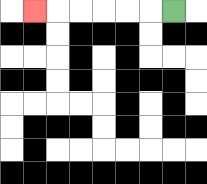{'start': '[7, 0]', 'end': '[1, 0]', 'path_directions': 'L,L,L,L,L,L', 'path_coordinates': '[[7, 0], [6, 0], [5, 0], [4, 0], [3, 0], [2, 0], [1, 0]]'}